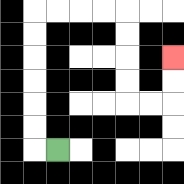{'start': '[2, 6]', 'end': '[7, 2]', 'path_directions': 'L,U,U,U,U,U,U,R,R,R,R,D,D,D,D,R,R,U,U', 'path_coordinates': '[[2, 6], [1, 6], [1, 5], [1, 4], [1, 3], [1, 2], [1, 1], [1, 0], [2, 0], [3, 0], [4, 0], [5, 0], [5, 1], [5, 2], [5, 3], [5, 4], [6, 4], [7, 4], [7, 3], [7, 2]]'}